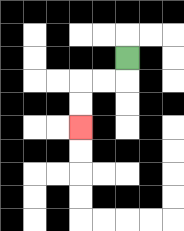{'start': '[5, 2]', 'end': '[3, 5]', 'path_directions': 'D,L,L,D,D', 'path_coordinates': '[[5, 2], [5, 3], [4, 3], [3, 3], [3, 4], [3, 5]]'}